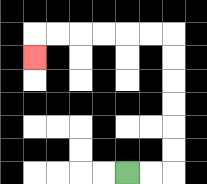{'start': '[5, 7]', 'end': '[1, 2]', 'path_directions': 'R,R,U,U,U,U,U,U,L,L,L,L,L,L,D', 'path_coordinates': '[[5, 7], [6, 7], [7, 7], [7, 6], [7, 5], [7, 4], [7, 3], [7, 2], [7, 1], [6, 1], [5, 1], [4, 1], [3, 1], [2, 1], [1, 1], [1, 2]]'}